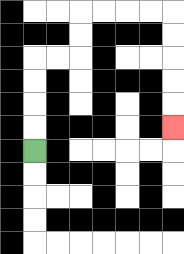{'start': '[1, 6]', 'end': '[7, 5]', 'path_directions': 'U,U,U,U,R,R,U,U,R,R,R,R,D,D,D,D,D', 'path_coordinates': '[[1, 6], [1, 5], [1, 4], [1, 3], [1, 2], [2, 2], [3, 2], [3, 1], [3, 0], [4, 0], [5, 0], [6, 0], [7, 0], [7, 1], [7, 2], [7, 3], [7, 4], [7, 5]]'}